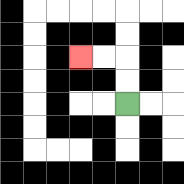{'start': '[5, 4]', 'end': '[3, 2]', 'path_directions': 'U,U,L,L', 'path_coordinates': '[[5, 4], [5, 3], [5, 2], [4, 2], [3, 2]]'}